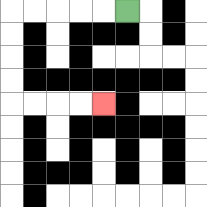{'start': '[5, 0]', 'end': '[4, 4]', 'path_directions': 'L,L,L,L,L,D,D,D,D,R,R,R,R', 'path_coordinates': '[[5, 0], [4, 0], [3, 0], [2, 0], [1, 0], [0, 0], [0, 1], [0, 2], [0, 3], [0, 4], [1, 4], [2, 4], [3, 4], [4, 4]]'}